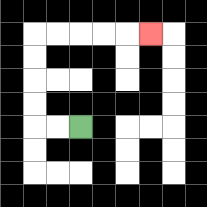{'start': '[3, 5]', 'end': '[6, 1]', 'path_directions': 'L,L,U,U,U,U,R,R,R,R,R', 'path_coordinates': '[[3, 5], [2, 5], [1, 5], [1, 4], [1, 3], [1, 2], [1, 1], [2, 1], [3, 1], [4, 1], [5, 1], [6, 1]]'}